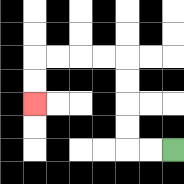{'start': '[7, 6]', 'end': '[1, 4]', 'path_directions': 'L,L,U,U,U,U,L,L,L,L,D,D', 'path_coordinates': '[[7, 6], [6, 6], [5, 6], [5, 5], [5, 4], [5, 3], [5, 2], [4, 2], [3, 2], [2, 2], [1, 2], [1, 3], [1, 4]]'}